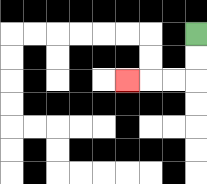{'start': '[8, 1]', 'end': '[5, 3]', 'path_directions': 'D,D,L,L,L', 'path_coordinates': '[[8, 1], [8, 2], [8, 3], [7, 3], [6, 3], [5, 3]]'}